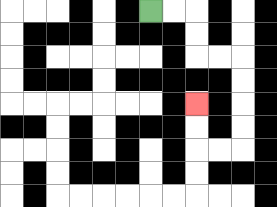{'start': '[6, 0]', 'end': '[8, 4]', 'path_directions': 'R,R,D,D,R,R,D,D,D,D,L,L,U,U', 'path_coordinates': '[[6, 0], [7, 0], [8, 0], [8, 1], [8, 2], [9, 2], [10, 2], [10, 3], [10, 4], [10, 5], [10, 6], [9, 6], [8, 6], [8, 5], [8, 4]]'}